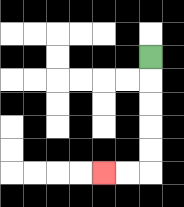{'start': '[6, 2]', 'end': '[4, 7]', 'path_directions': 'D,D,D,D,D,L,L', 'path_coordinates': '[[6, 2], [6, 3], [6, 4], [6, 5], [6, 6], [6, 7], [5, 7], [4, 7]]'}